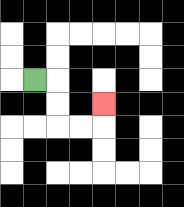{'start': '[1, 3]', 'end': '[4, 4]', 'path_directions': 'R,D,D,R,R,U', 'path_coordinates': '[[1, 3], [2, 3], [2, 4], [2, 5], [3, 5], [4, 5], [4, 4]]'}